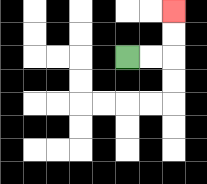{'start': '[5, 2]', 'end': '[7, 0]', 'path_directions': 'R,R,U,U', 'path_coordinates': '[[5, 2], [6, 2], [7, 2], [7, 1], [7, 0]]'}